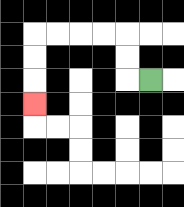{'start': '[6, 3]', 'end': '[1, 4]', 'path_directions': 'L,U,U,L,L,L,L,D,D,D', 'path_coordinates': '[[6, 3], [5, 3], [5, 2], [5, 1], [4, 1], [3, 1], [2, 1], [1, 1], [1, 2], [1, 3], [1, 4]]'}